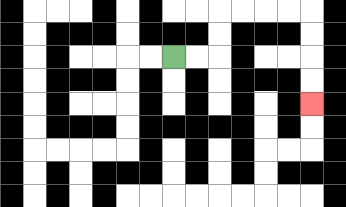{'start': '[7, 2]', 'end': '[13, 4]', 'path_directions': 'R,R,U,U,R,R,R,R,D,D,D,D', 'path_coordinates': '[[7, 2], [8, 2], [9, 2], [9, 1], [9, 0], [10, 0], [11, 0], [12, 0], [13, 0], [13, 1], [13, 2], [13, 3], [13, 4]]'}